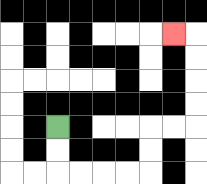{'start': '[2, 5]', 'end': '[7, 1]', 'path_directions': 'D,D,R,R,R,R,U,U,R,R,U,U,U,U,L', 'path_coordinates': '[[2, 5], [2, 6], [2, 7], [3, 7], [4, 7], [5, 7], [6, 7], [6, 6], [6, 5], [7, 5], [8, 5], [8, 4], [8, 3], [8, 2], [8, 1], [7, 1]]'}